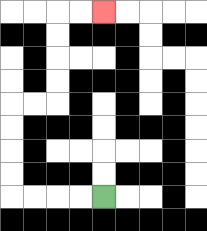{'start': '[4, 8]', 'end': '[4, 0]', 'path_directions': 'L,L,L,L,U,U,U,U,R,R,U,U,U,U,R,R', 'path_coordinates': '[[4, 8], [3, 8], [2, 8], [1, 8], [0, 8], [0, 7], [0, 6], [0, 5], [0, 4], [1, 4], [2, 4], [2, 3], [2, 2], [2, 1], [2, 0], [3, 0], [4, 0]]'}